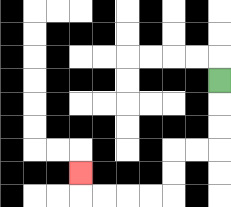{'start': '[9, 3]', 'end': '[3, 7]', 'path_directions': 'D,D,D,L,L,D,D,L,L,L,L,U', 'path_coordinates': '[[9, 3], [9, 4], [9, 5], [9, 6], [8, 6], [7, 6], [7, 7], [7, 8], [6, 8], [5, 8], [4, 8], [3, 8], [3, 7]]'}